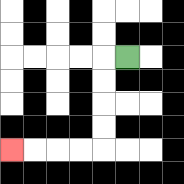{'start': '[5, 2]', 'end': '[0, 6]', 'path_directions': 'L,D,D,D,D,L,L,L,L', 'path_coordinates': '[[5, 2], [4, 2], [4, 3], [4, 4], [4, 5], [4, 6], [3, 6], [2, 6], [1, 6], [0, 6]]'}